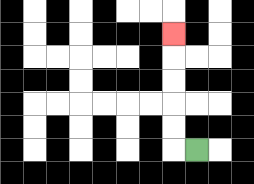{'start': '[8, 6]', 'end': '[7, 1]', 'path_directions': 'L,U,U,U,U,U', 'path_coordinates': '[[8, 6], [7, 6], [7, 5], [7, 4], [7, 3], [7, 2], [7, 1]]'}